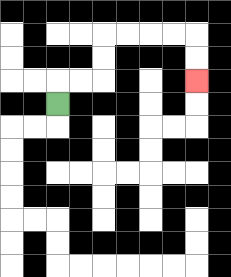{'start': '[2, 4]', 'end': '[8, 3]', 'path_directions': 'U,R,R,U,U,R,R,R,R,D,D', 'path_coordinates': '[[2, 4], [2, 3], [3, 3], [4, 3], [4, 2], [4, 1], [5, 1], [6, 1], [7, 1], [8, 1], [8, 2], [8, 3]]'}